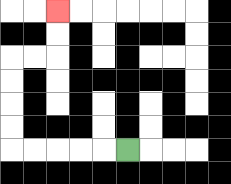{'start': '[5, 6]', 'end': '[2, 0]', 'path_directions': 'L,L,L,L,L,U,U,U,U,R,R,U,U', 'path_coordinates': '[[5, 6], [4, 6], [3, 6], [2, 6], [1, 6], [0, 6], [0, 5], [0, 4], [0, 3], [0, 2], [1, 2], [2, 2], [2, 1], [2, 0]]'}